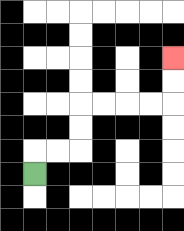{'start': '[1, 7]', 'end': '[7, 2]', 'path_directions': 'U,R,R,U,U,R,R,R,R,U,U', 'path_coordinates': '[[1, 7], [1, 6], [2, 6], [3, 6], [3, 5], [3, 4], [4, 4], [5, 4], [6, 4], [7, 4], [7, 3], [7, 2]]'}